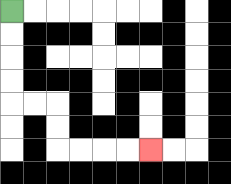{'start': '[0, 0]', 'end': '[6, 6]', 'path_directions': 'D,D,D,D,R,R,D,D,R,R,R,R', 'path_coordinates': '[[0, 0], [0, 1], [0, 2], [0, 3], [0, 4], [1, 4], [2, 4], [2, 5], [2, 6], [3, 6], [4, 6], [5, 6], [6, 6]]'}